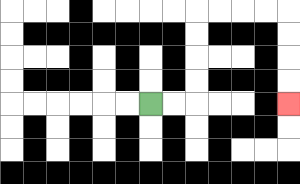{'start': '[6, 4]', 'end': '[12, 4]', 'path_directions': 'R,R,U,U,U,U,R,R,R,R,D,D,D,D', 'path_coordinates': '[[6, 4], [7, 4], [8, 4], [8, 3], [8, 2], [8, 1], [8, 0], [9, 0], [10, 0], [11, 0], [12, 0], [12, 1], [12, 2], [12, 3], [12, 4]]'}